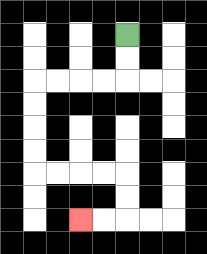{'start': '[5, 1]', 'end': '[3, 9]', 'path_directions': 'D,D,L,L,L,L,D,D,D,D,R,R,R,R,D,D,L,L', 'path_coordinates': '[[5, 1], [5, 2], [5, 3], [4, 3], [3, 3], [2, 3], [1, 3], [1, 4], [1, 5], [1, 6], [1, 7], [2, 7], [3, 7], [4, 7], [5, 7], [5, 8], [5, 9], [4, 9], [3, 9]]'}